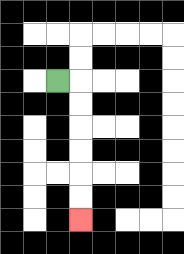{'start': '[2, 3]', 'end': '[3, 9]', 'path_directions': 'R,D,D,D,D,D,D', 'path_coordinates': '[[2, 3], [3, 3], [3, 4], [3, 5], [3, 6], [3, 7], [3, 8], [3, 9]]'}